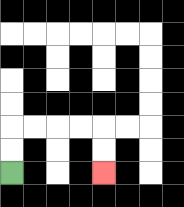{'start': '[0, 7]', 'end': '[4, 7]', 'path_directions': 'U,U,R,R,R,R,D,D', 'path_coordinates': '[[0, 7], [0, 6], [0, 5], [1, 5], [2, 5], [3, 5], [4, 5], [4, 6], [4, 7]]'}